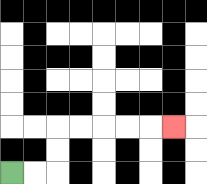{'start': '[0, 7]', 'end': '[7, 5]', 'path_directions': 'R,R,U,U,R,R,R,R,R', 'path_coordinates': '[[0, 7], [1, 7], [2, 7], [2, 6], [2, 5], [3, 5], [4, 5], [5, 5], [6, 5], [7, 5]]'}